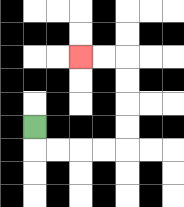{'start': '[1, 5]', 'end': '[3, 2]', 'path_directions': 'D,R,R,R,R,U,U,U,U,L,L', 'path_coordinates': '[[1, 5], [1, 6], [2, 6], [3, 6], [4, 6], [5, 6], [5, 5], [5, 4], [5, 3], [5, 2], [4, 2], [3, 2]]'}